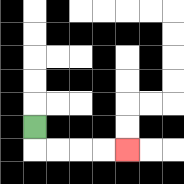{'start': '[1, 5]', 'end': '[5, 6]', 'path_directions': 'D,R,R,R,R', 'path_coordinates': '[[1, 5], [1, 6], [2, 6], [3, 6], [4, 6], [5, 6]]'}